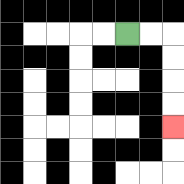{'start': '[5, 1]', 'end': '[7, 5]', 'path_directions': 'R,R,D,D,D,D', 'path_coordinates': '[[5, 1], [6, 1], [7, 1], [7, 2], [7, 3], [7, 4], [7, 5]]'}